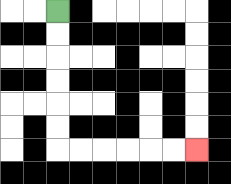{'start': '[2, 0]', 'end': '[8, 6]', 'path_directions': 'D,D,D,D,D,D,R,R,R,R,R,R', 'path_coordinates': '[[2, 0], [2, 1], [2, 2], [2, 3], [2, 4], [2, 5], [2, 6], [3, 6], [4, 6], [5, 6], [6, 6], [7, 6], [8, 6]]'}